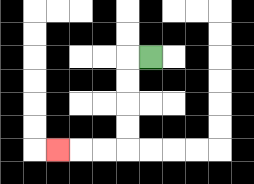{'start': '[6, 2]', 'end': '[2, 6]', 'path_directions': 'L,D,D,D,D,L,L,L', 'path_coordinates': '[[6, 2], [5, 2], [5, 3], [5, 4], [5, 5], [5, 6], [4, 6], [3, 6], [2, 6]]'}